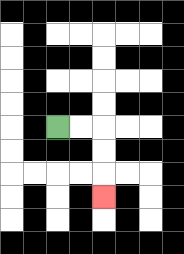{'start': '[2, 5]', 'end': '[4, 8]', 'path_directions': 'R,R,D,D,D', 'path_coordinates': '[[2, 5], [3, 5], [4, 5], [4, 6], [4, 7], [4, 8]]'}